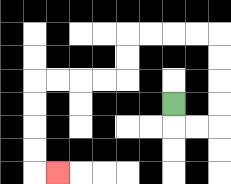{'start': '[7, 4]', 'end': '[2, 7]', 'path_directions': 'D,R,R,U,U,U,U,L,L,L,L,D,D,L,L,L,L,D,D,D,D,R', 'path_coordinates': '[[7, 4], [7, 5], [8, 5], [9, 5], [9, 4], [9, 3], [9, 2], [9, 1], [8, 1], [7, 1], [6, 1], [5, 1], [5, 2], [5, 3], [4, 3], [3, 3], [2, 3], [1, 3], [1, 4], [1, 5], [1, 6], [1, 7], [2, 7]]'}